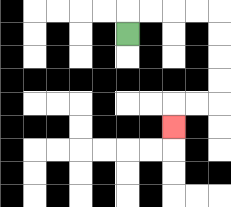{'start': '[5, 1]', 'end': '[7, 5]', 'path_directions': 'U,R,R,R,R,D,D,D,D,L,L,D', 'path_coordinates': '[[5, 1], [5, 0], [6, 0], [7, 0], [8, 0], [9, 0], [9, 1], [9, 2], [9, 3], [9, 4], [8, 4], [7, 4], [7, 5]]'}